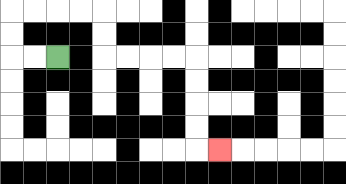{'start': '[2, 2]', 'end': '[9, 6]', 'path_directions': 'L,L,U,U,R,R,R,R,D,D,R,R,R,R,D,D,D,D,R', 'path_coordinates': '[[2, 2], [1, 2], [0, 2], [0, 1], [0, 0], [1, 0], [2, 0], [3, 0], [4, 0], [4, 1], [4, 2], [5, 2], [6, 2], [7, 2], [8, 2], [8, 3], [8, 4], [8, 5], [8, 6], [9, 6]]'}